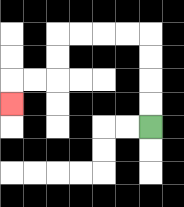{'start': '[6, 5]', 'end': '[0, 4]', 'path_directions': 'U,U,U,U,L,L,L,L,D,D,L,L,D', 'path_coordinates': '[[6, 5], [6, 4], [6, 3], [6, 2], [6, 1], [5, 1], [4, 1], [3, 1], [2, 1], [2, 2], [2, 3], [1, 3], [0, 3], [0, 4]]'}